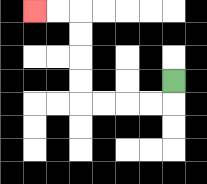{'start': '[7, 3]', 'end': '[1, 0]', 'path_directions': 'D,L,L,L,L,U,U,U,U,L,L', 'path_coordinates': '[[7, 3], [7, 4], [6, 4], [5, 4], [4, 4], [3, 4], [3, 3], [3, 2], [3, 1], [3, 0], [2, 0], [1, 0]]'}